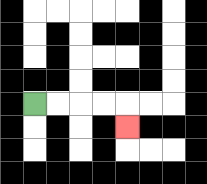{'start': '[1, 4]', 'end': '[5, 5]', 'path_directions': 'R,R,R,R,D', 'path_coordinates': '[[1, 4], [2, 4], [3, 4], [4, 4], [5, 4], [5, 5]]'}